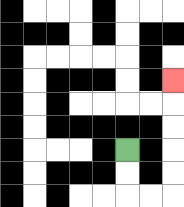{'start': '[5, 6]', 'end': '[7, 3]', 'path_directions': 'D,D,R,R,U,U,U,U,U', 'path_coordinates': '[[5, 6], [5, 7], [5, 8], [6, 8], [7, 8], [7, 7], [7, 6], [7, 5], [7, 4], [7, 3]]'}